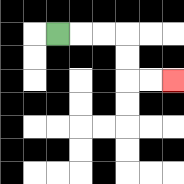{'start': '[2, 1]', 'end': '[7, 3]', 'path_directions': 'R,R,R,D,D,R,R', 'path_coordinates': '[[2, 1], [3, 1], [4, 1], [5, 1], [5, 2], [5, 3], [6, 3], [7, 3]]'}